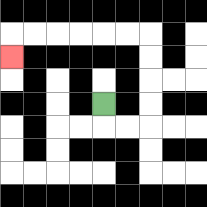{'start': '[4, 4]', 'end': '[0, 2]', 'path_directions': 'D,R,R,U,U,U,U,L,L,L,L,L,L,D', 'path_coordinates': '[[4, 4], [4, 5], [5, 5], [6, 5], [6, 4], [6, 3], [6, 2], [6, 1], [5, 1], [4, 1], [3, 1], [2, 1], [1, 1], [0, 1], [0, 2]]'}